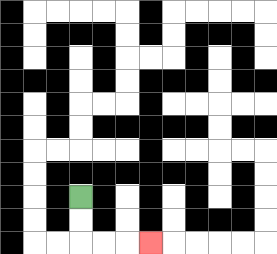{'start': '[3, 8]', 'end': '[6, 10]', 'path_directions': 'D,D,R,R,R', 'path_coordinates': '[[3, 8], [3, 9], [3, 10], [4, 10], [5, 10], [6, 10]]'}